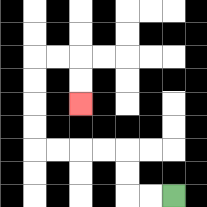{'start': '[7, 8]', 'end': '[3, 4]', 'path_directions': 'L,L,U,U,L,L,L,L,U,U,U,U,R,R,D,D', 'path_coordinates': '[[7, 8], [6, 8], [5, 8], [5, 7], [5, 6], [4, 6], [3, 6], [2, 6], [1, 6], [1, 5], [1, 4], [1, 3], [1, 2], [2, 2], [3, 2], [3, 3], [3, 4]]'}